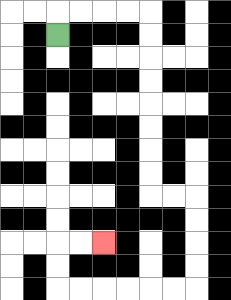{'start': '[2, 1]', 'end': '[4, 10]', 'path_directions': 'U,R,R,R,R,D,D,D,D,D,D,D,D,R,R,D,D,D,D,L,L,L,L,L,L,U,U,R,R', 'path_coordinates': '[[2, 1], [2, 0], [3, 0], [4, 0], [5, 0], [6, 0], [6, 1], [6, 2], [6, 3], [6, 4], [6, 5], [6, 6], [6, 7], [6, 8], [7, 8], [8, 8], [8, 9], [8, 10], [8, 11], [8, 12], [7, 12], [6, 12], [5, 12], [4, 12], [3, 12], [2, 12], [2, 11], [2, 10], [3, 10], [4, 10]]'}